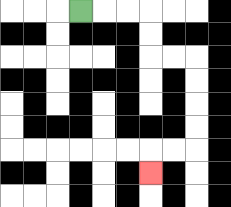{'start': '[3, 0]', 'end': '[6, 7]', 'path_directions': 'R,R,R,D,D,R,R,D,D,D,D,L,L,D', 'path_coordinates': '[[3, 0], [4, 0], [5, 0], [6, 0], [6, 1], [6, 2], [7, 2], [8, 2], [8, 3], [8, 4], [8, 5], [8, 6], [7, 6], [6, 6], [6, 7]]'}